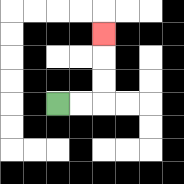{'start': '[2, 4]', 'end': '[4, 1]', 'path_directions': 'R,R,U,U,U', 'path_coordinates': '[[2, 4], [3, 4], [4, 4], [4, 3], [4, 2], [4, 1]]'}